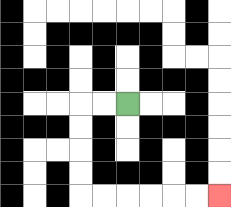{'start': '[5, 4]', 'end': '[9, 8]', 'path_directions': 'L,L,D,D,D,D,R,R,R,R,R,R', 'path_coordinates': '[[5, 4], [4, 4], [3, 4], [3, 5], [3, 6], [3, 7], [3, 8], [4, 8], [5, 8], [6, 8], [7, 8], [8, 8], [9, 8]]'}